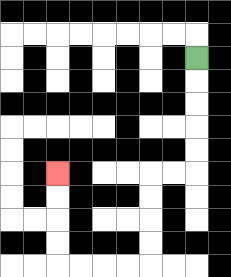{'start': '[8, 2]', 'end': '[2, 7]', 'path_directions': 'D,D,D,D,D,L,L,D,D,D,D,L,L,L,L,U,U,U,U', 'path_coordinates': '[[8, 2], [8, 3], [8, 4], [8, 5], [8, 6], [8, 7], [7, 7], [6, 7], [6, 8], [6, 9], [6, 10], [6, 11], [5, 11], [4, 11], [3, 11], [2, 11], [2, 10], [2, 9], [2, 8], [2, 7]]'}